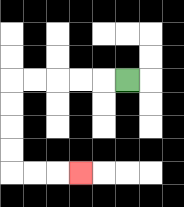{'start': '[5, 3]', 'end': '[3, 7]', 'path_directions': 'L,L,L,L,L,D,D,D,D,R,R,R', 'path_coordinates': '[[5, 3], [4, 3], [3, 3], [2, 3], [1, 3], [0, 3], [0, 4], [0, 5], [0, 6], [0, 7], [1, 7], [2, 7], [3, 7]]'}